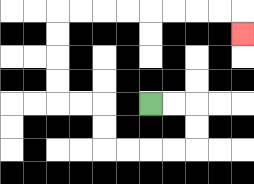{'start': '[6, 4]', 'end': '[10, 1]', 'path_directions': 'R,R,D,D,L,L,L,L,U,U,L,L,U,U,U,U,R,R,R,R,R,R,R,R,D', 'path_coordinates': '[[6, 4], [7, 4], [8, 4], [8, 5], [8, 6], [7, 6], [6, 6], [5, 6], [4, 6], [4, 5], [4, 4], [3, 4], [2, 4], [2, 3], [2, 2], [2, 1], [2, 0], [3, 0], [4, 0], [5, 0], [6, 0], [7, 0], [8, 0], [9, 0], [10, 0], [10, 1]]'}